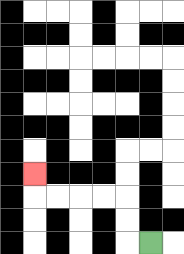{'start': '[6, 10]', 'end': '[1, 7]', 'path_directions': 'L,U,U,L,L,L,L,U', 'path_coordinates': '[[6, 10], [5, 10], [5, 9], [5, 8], [4, 8], [3, 8], [2, 8], [1, 8], [1, 7]]'}